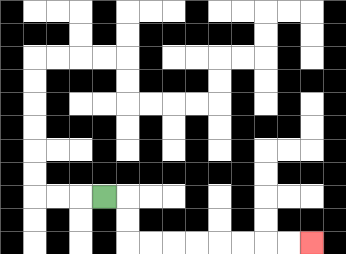{'start': '[4, 8]', 'end': '[13, 10]', 'path_directions': 'R,D,D,R,R,R,R,R,R,R,R', 'path_coordinates': '[[4, 8], [5, 8], [5, 9], [5, 10], [6, 10], [7, 10], [8, 10], [9, 10], [10, 10], [11, 10], [12, 10], [13, 10]]'}